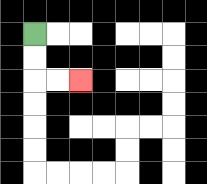{'start': '[1, 1]', 'end': '[3, 3]', 'path_directions': 'D,D,R,R', 'path_coordinates': '[[1, 1], [1, 2], [1, 3], [2, 3], [3, 3]]'}